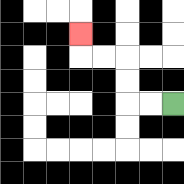{'start': '[7, 4]', 'end': '[3, 1]', 'path_directions': 'L,L,U,U,L,L,U', 'path_coordinates': '[[7, 4], [6, 4], [5, 4], [5, 3], [5, 2], [4, 2], [3, 2], [3, 1]]'}